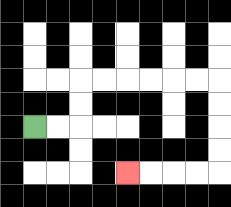{'start': '[1, 5]', 'end': '[5, 7]', 'path_directions': 'R,R,U,U,R,R,R,R,R,R,D,D,D,D,L,L,L,L', 'path_coordinates': '[[1, 5], [2, 5], [3, 5], [3, 4], [3, 3], [4, 3], [5, 3], [6, 3], [7, 3], [8, 3], [9, 3], [9, 4], [9, 5], [9, 6], [9, 7], [8, 7], [7, 7], [6, 7], [5, 7]]'}